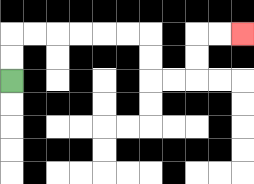{'start': '[0, 3]', 'end': '[10, 1]', 'path_directions': 'U,U,R,R,R,R,R,R,D,D,R,R,U,U,R,R', 'path_coordinates': '[[0, 3], [0, 2], [0, 1], [1, 1], [2, 1], [3, 1], [4, 1], [5, 1], [6, 1], [6, 2], [6, 3], [7, 3], [8, 3], [8, 2], [8, 1], [9, 1], [10, 1]]'}